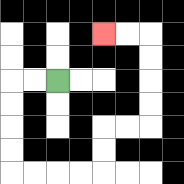{'start': '[2, 3]', 'end': '[4, 1]', 'path_directions': 'L,L,D,D,D,D,R,R,R,R,U,U,R,R,U,U,U,U,L,L', 'path_coordinates': '[[2, 3], [1, 3], [0, 3], [0, 4], [0, 5], [0, 6], [0, 7], [1, 7], [2, 7], [3, 7], [4, 7], [4, 6], [4, 5], [5, 5], [6, 5], [6, 4], [6, 3], [6, 2], [6, 1], [5, 1], [4, 1]]'}